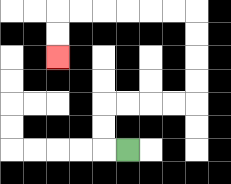{'start': '[5, 6]', 'end': '[2, 2]', 'path_directions': 'L,U,U,R,R,R,R,U,U,U,U,L,L,L,L,L,L,D,D', 'path_coordinates': '[[5, 6], [4, 6], [4, 5], [4, 4], [5, 4], [6, 4], [7, 4], [8, 4], [8, 3], [8, 2], [8, 1], [8, 0], [7, 0], [6, 0], [5, 0], [4, 0], [3, 0], [2, 0], [2, 1], [2, 2]]'}